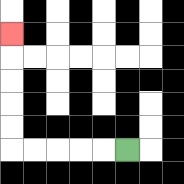{'start': '[5, 6]', 'end': '[0, 1]', 'path_directions': 'L,L,L,L,L,U,U,U,U,U', 'path_coordinates': '[[5, 6], [4, 6], [3, 6], [2, 6], [1, 6], [0, 6], [0, 5], [0, 4], [0, 3], [0, 2], [0, 1]]'}